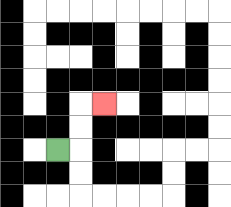{'start': '[2, 6]', 'end': '[4, 4]', 'path_directions': 'R,U,U,R', 'path_coordinates': '[[2, 6], [3, 6], [3, 5], [3, 4], [4, 4]]'}